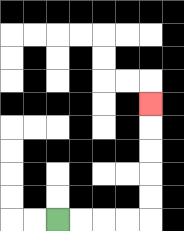{'start': '[2, 9]', 'end': '[6, 4]', 'path_directions': 'R,R,R,R,U,U,U,U,U', 'path_coordinates': '[[2, 9], [3, 9], [4, 9], [5, 9], [6, 9], [6, 8], [6, 7], [6, 6], [6, 5], [6, 4]]'}